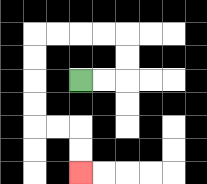{'start': '[3, 3]', 'end': '[3, 7]', 'path_directions': 'R,R,U,U,L,L,L,L,D,D,D,D,R,R,D,D', 'path_coordinates': '[[3, 3], [4, 3], [5, 3], [5, 2], [5, 1], [4, 1], [3, 1], [2, 1], [1, 1], [1, 2], [1, 3], [1, 4], [1, 5], [2, 5], [3, 5], [3, 6], [3, 7]]'}